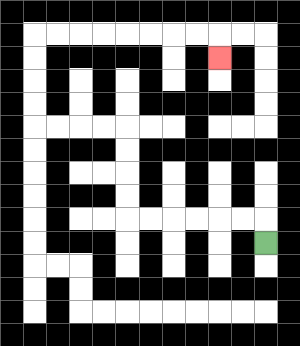{'start': '[11, 10]', 'end': '[9, 2]', 'path_directions': 'U,L,L,L,L,L,L,U,U,U,U,L,L,L,L,U,U,U,U,R,R,R,R,R,R,R,R,D', 'path_coordinates': '[[11, 10], [11, 9], [10, 9], [9, 9], [8, 9], [7, 9], [6, 9], [5, 9], [5, 8], [5, 7], [5, 6], [5, 5], [4, 5], [3, 5], [2, 5], [1, 5], [1, 4], [1, 3], [1, 2], [1, 1], [2, 1], [3, 1], [4, 1], [5, 1], [6, 1], [7, 1], [8, 1], [9, 1], [9, 2]]'}